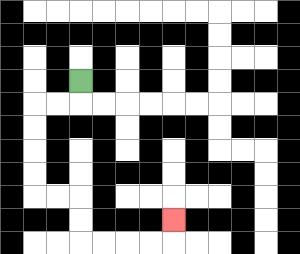{'start': '[3, 3]', 'end': '[7, 9]', 'path_directions': 'D,L,L,D,D,D,D,R,R,D,D,R,R,R,R,U', 'path_coordinates': '[[3, 3], [3, 4], [2, 4], [1, 4], [1, 5], [1, 6], [1, 7], [1, 8], [2, 8], [3, 8], [3, 9], [3, 10], [4, 10], [5, 10], [6, 10], [7, 10], [7, 9]]'}